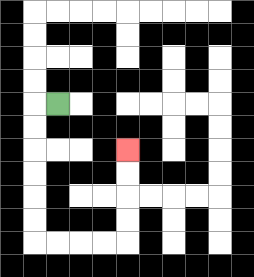{'start': '[2, 4]', 'end': '[5, 6]', 'path_directions': 'L,D,D,D,D,D,D,R,R,R,R,U,U,U,U', 'path_coordinates': '[[2, 4], [1, 4], [1, 5], [1, 6], [1, 7], [1, 8], [1, 9], [1, 10], [2, 10], [3, 10], [4, 10], [5, 10], [5, 9], [5, 8], [5, 7], [5, 6]]'}